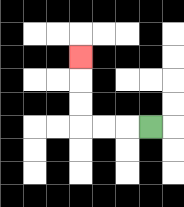{'start': '[6, 5]', 'end': '[3, 2]', 'path_directions': 'L,L,L,U,U,U', 'path_coordinates': '[[6, 5], [5, 5], [4, 5], [3, 5], [3, 4], [3, 3], [3, 2]]'}